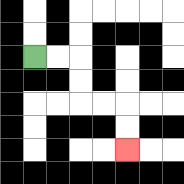{'start': '[1, 2]', 'end': '[5, 6]', 'path_directions': 'R,R,D,D,R,R,D,D', 'path_coordinates': '[[1, 2], [2, 2], [3, 2], [3, 3], [3, 4], [4, 4], [5, 4], [5, 5], [5, 6]]'}